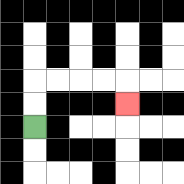{'start': '[1, 5]', 'end': '[5, 4]', 'path_directions': 'U,U,R,R,R,R,D', 'path_coordinates': '[[1, 5], [1, 4], [1, 3], [2, 3], [3, 3], [4, 3], [5, 3], [5, 4]]'}